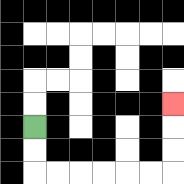{'start': '[1, 5]', 'end': '[7, 4]', 'path_directions': 'D,D,R,R,R,R,R,R,U,U,U', 'path_coordinates': '[[1, 5], [1, 6], [1, 7], [2, 7], [3, 7], [4, 7], [5, 7], [6, 7], [7, 7], [7, 6], [7, 5], [7, 4]]'}